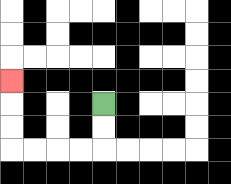{'start': '[4, 4]', 'end': '[0, 3]', 'path_directions': 'D,D,L,L,L,L,U,U,U', 'path_coordinates': '[[4, 4], [4, 5], [4, 6], [3, 6], [2, 6], [1, 6], [0, 6], [0, 5], [0, 4], [0, 3]]'}